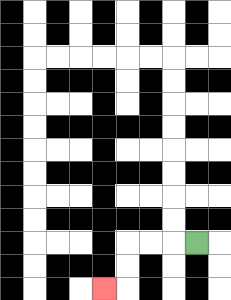{'start': '[8, 10]', 'end': '[4, 12]', 'path_directions': 'L,L,L,D,D,L', 'path_coordinates': '[[8, 10], [7, 10], [6, 10], [5, 10], [5, 11], [5, 12], [4, 12]]'}